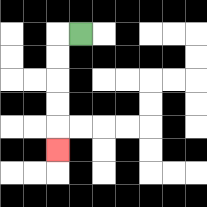{'start': '[3, 1]', 'end': '[2, 6]', 'path_directions': 'L,D,D,D,D,D', 'path_coordinates': '[[3, 1], [2, 1], [2, 2], [2, 3], [2, 4], [2, 5], [2, 6]]'}